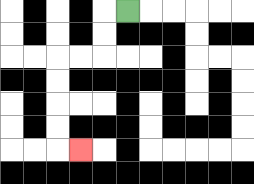{'start': '[5, 0]', 'end': '[3, 6]', 'path_directions': 'L,D,D,L,L,D,D,D,D,R', 'path_coordinates': '[[5, 0], [4, 0], [4, 1], [4, 2], [3, 2], [2, 2], [2, 3], [2, 4], [2, 5], [2, 6], [3, 6]]'}